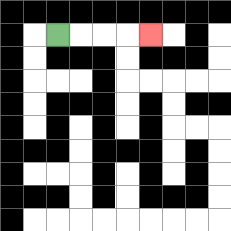{'start': '[2, 1]', 'end': '[6, 1]', 'path_directions': 'R,R,R,R', 'path_coordinates': '[[2, 1], [3, 1], [4, 1], [5, 1], [6, 1]]'}